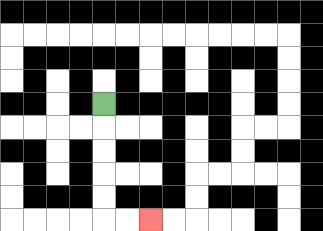{'start': '[4, 4]', 'end': '[6, 9]', 'path_directions': 'D,D,D,D,D,R,R', 'path_coordinates': '[[4, 4], [4, 5], [4, 6], [4, 7], [4, 8], [4, 9], [5, 9], [6, 9]]'}